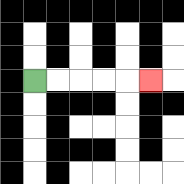{'start': '[1, 3]', 'end': '[6, 3]', 'path_directions': 'R,R,R,R,R', 'path_coordinates': '[[1, 3], [2, 3], [3, 3], [4, 3], [5, 3], [6, 3]]'}